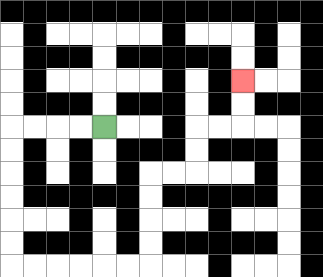{'start': '[4, 5]', 'end': '[10, 3]', 'path_directions': 'L,L,L,L,D,D,D,D,D,D,R,R,R,R,R,R,U,U,U,U,R,R,U,U,R,R,U,U', 'path_coordinates': '[[4, 5], [3, 5], [2, 5], [1, 5], [0, 5], [0, 6], [0, 7], [0, 8], [0, 9], [0, 10], [0, 11], [1, 11], [2, 11], [3, 11], [4, 11], [5, 11], [6, 11], [6, 10], [6, 9], [6, 8], [6, 7], [7, 7], [8, 7], [8, 6], [8, 5], [9, 5], [10, 5], [10, 4], [10, 3]]'}